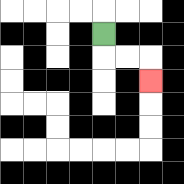{'start': '[4, 1]', 'end': '[6, 3]', 'path_directions': 'D,R,R,D', 'path_coordinates': '[[4, 1], [4, 2], [5, 2], [6, 2], [6, 3]]'}